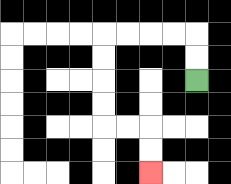{'start': '[8, 3]', 'end': '[6, 7]', 'path_directions': 'U,U,L,L,L,L,D,D,D,D,R,R,D,D', 'path_coordinates': '[[8, 3], [8, 2], [8, 1], [7, 1], [6, 1], [5, 1], [4, 1], [4, 2], [4, 3], [4, 4], [4, 5], [5, 5], [6, 5], [6, 6], [6, 7]]'}